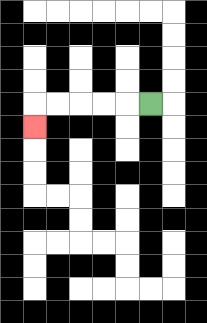{'start': '[6, 4]', 'end': '[1, 5]', 'path_directions': 'L,L,L,L,L,D', 'path_coordinates': '[[6, 4], [5, 4], [4, 4], [3, 4], [2, 4], [1, 4], [1, 5]]'}